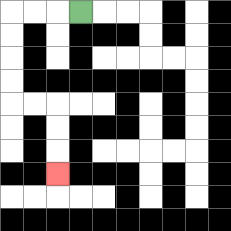{'start': '[3, 0]', 'end': '[2, 7]', 'path_directions': 'L,L,L,D,D,D,D,R,R,D,D,D', 'path_coordinates': '[[3, 0], [2, 0], [1, 0], [0, 0], [0, 1], [0, 2], [0, 3], [0, 4], [1, 4], [2, 4], [2, 5], [2, 6], [2, 7]]'}